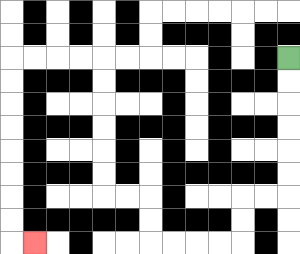{'start': '[12, 2]', 'end': '[1, 10]', 'path_directions': 'D,D,D,D,D,D,L,L,D,D,L,L,L,L,U,U,L,L,U,U,U,U,U,U,L,L,L,L,D,D,D,D,D,D,D,D,R', 'path_coordinates': '[[12, 2], [12, 3], [12, 4], [12, 5], [12, 6], [12, 7], [12, 8], [11, 8], [10, 8], [10, 9], [10, 10], [9, 10], [8, 10], [7, 10], [6, 10], [6, 9], [6, 8], [5, 8], [4, 8], [4, 7], [4, 6], [4, 5], [4, 4], [4, 3], [4, 2], [3, 2], [2, 2], [1, 2], [0, 2], [0, 3], [0, 4], [0, 5], [0, 6], [0, 7], [0, 8], [0, 9], [0, 10], [1, 10]]'}